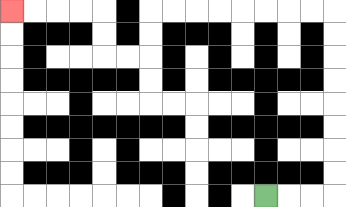{'start': '[11, 8]', 'end': '[0, 0]', 'path_directions': 'R,R,R,U,U,U,U,U,U,U,U,L,L,L,L,L,L,L,L,D,D,L,L,U,U,L,L,L,L', 'path_coordinates': '[[11, 8], [12, 8], [13, 8], [14, 8], [14, 7], [14, 6], [14, 5], [14, 4], [14, 3], [14, 2], [14, 1], [14, 0], [13, 0], [12, 0], [11, 0], [10, 0], [9, 0], [8, 0], [7, 0], [6, 0], [6, 1], [6, 2], [5, 2], [4, 2], [4, 1], [4, 0], [3, 0], [2, 0], [1, 0], [0, 0]]'}